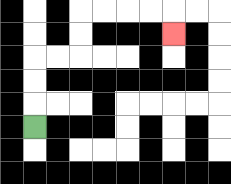{'start': '[1, 5]', 'end': '[7, 1]', 'path_directions': 'U,U,U,R,R,U,U,R,R,R,R,D', 'path_coordinates': '[[1, 5], [1, 4], [1, 3], [1, 2], [2, 2], [3, 2], [3, 1], [3, 0], [4, 0], [5, 0], [6, 0], [7, 0], [7, 1]]'}